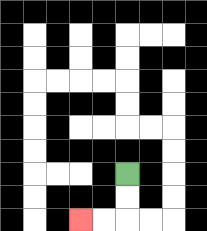{'start': '[5, 7]', 'end': '[3, 9]', 'path_directions': 'D,D,L,L', 'path_coordinates': '[[5, 7], [5, 8], [5, 9], [4, 9], [3, 9]]'}